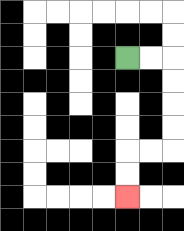{'start': '[5, 2]', 'end': '[5, 8]', 'path_directions': 'R,R,D,D,D,D,L,L,D,D', 'path_coordinates': '[[5, 2], [6, 2], [7, 2], [7, 3], [7, 4], [7, 5], [7, 6], [6, 6], [5, 6], [5, 7], [5, 8]]'}